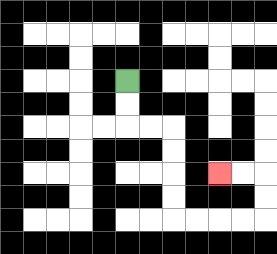{'start': '[5, 3]', 'end': '[9, 7]', 'path_directions': 'D,D,R,R,D,D,D,D,R,R,R,R,U,U,L,L', 'path_coordinates': '[[5, 3], [5, 4], [5, 5], [6, 5], [7, 5], [7, 6], [7, 7], [7, 8], [7, 9], [8, 9], [9, 9], [10, 9], [11, 9], [11, 8], [11, 7], [10, 7], [9, 7]]'}